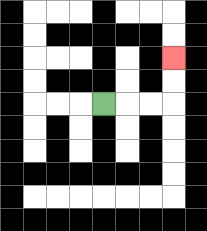{'start': '[4, 4]', 'end': '[7, 2]', 'path_directions': 'R,R,R,U,U', 'path_coordinates': '[[4, 4], [5, 4], [6, 4], [7, 4], [7, 3], [7, 2]]'}